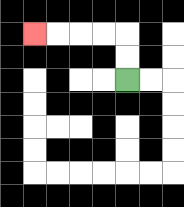{'start': '[5, 3]', 'end': '[1, 1]', 'path_directions': 'U,U,L,L,L,L', 'path_coordinates': '[[5, 3], [5, 2], [5, 1], [4, 1], [3, 1], [2, 1], [1, 1]]'}